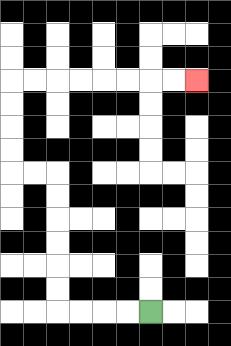{'start': '[6, 13]', 'end': '[8, 3]', 'path_directions': 'L,L,L,L,U,U,U,U,U,U,L,L,U,U,U,U,R,R,R,R,R,R,R,R', 'path_coordinates': '[[6, 13], [5, 13], [4, 13], [3, 13], [2, 13], [2, 12], [2, 11], [2, 10], [2, 9], [2, 8], [2, 7], [1, 7], [0, 7], [0, 6], [0, 5], [0, 4], [0, 3], [1, 3], [2, 3], [3, 3], [4, 3], [5, 3], [6, 3], [7, 3], [8, 3]]'}